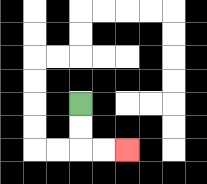{'start': '[3, 4]', 'end': '[5, 6]', 'path_directions': 'D,D,R,R', 'path_coordinates': '[[3, 4], [3, 5], [3, 6], [4, 6], [5, 6]]'}